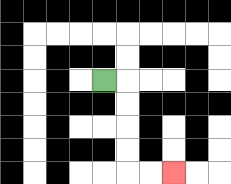{'start': '[4, 3]', 'end': '[7, 7]', 'path_directions': 'R,D,D,D,D,R,R', 'path_coordinates': '[[4, 3], [5, 3], [5, 4], [5, 5], [5, 6], [5, 7], [6, 7], [7, 7]]'}